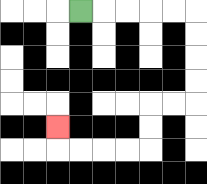{'start': '[3, 0]', 'end': '[2, 5]', 'path_directions': 'R,R,R,R,R,D,D,D,D,L,L,D,D,L,L,L,L,U', 'path_coordinates': '[[3, 0], [4, 0], [5, 0], [6, 0], [7, 0], [8, 0], [8, 1], [8, 2], [8, 3], [8, 4], [7, 4], [6, 4], [6, 5], [6, 6], [5, 6], [4, 6], [3, 6], [2, 6], [2, 5]]'}